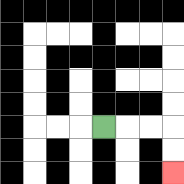{'start': '[4, 5]', 'end': '[7, 7]', 'path_directions': 'R,R,R,D,D', 'path_coordinates': '[[4, 5], [5, 5], [6, 5], [7, 5], [7, 6], [7, 7]]'}